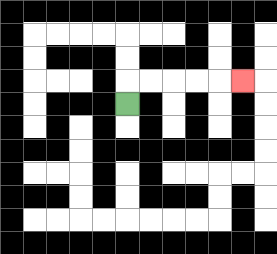{'start': '[5, 4]', 'end': '[10, 3]', 'path_directions': 'U,R,R,R,R,R', 'path_coordinates': '[[5, 4], [5, 3], [6, 3], [7, 3], [8, 3], [9, 3], [10, 3]]'}